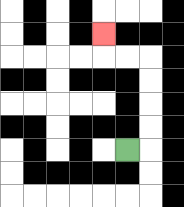{'start': '[5, 6]', 'end': '[4, 1]', 'path_directions': 'R,U,U,U,U,L,L,U', 'path_coordinates': '[[5, 6], [6, 6], [6, 5], [6, 4], [6, 3], [6, 2], [5, 2], [4, 2], [4, 1]]'}